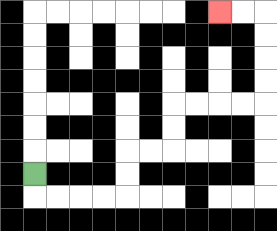{'start': '[1, 7]', 'end': '[9, 0]', 'path_directions': 'D,R,R,R,R,U,U,R,R,U,U,R,R,R,R,U,U,U,U,L,L', 'path_coordinates': '[[1, 7], [1, 8], [2, 8], [3, 8], [4, 8], [5, 8], [5, 7], [5, 6], [6, 6], [7, 6], [7, 5], [7, 4], [8, 4], [9, 4], [10, 4], [11, 4], [11, 3], [11, 2], [11, 1], [11, 0], [10, 0], [9, 0]]'}